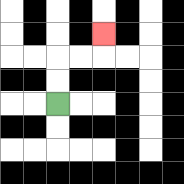{'start': '[2, 4]', 'end': '[4, 1]', 'path_directions': 'U,U,R,R,U', 'path_coordinates': '[[2, 4], [2, 3], [2, 2], [3, 2], [4, 2], [4, 1]]'}